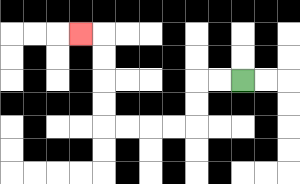{'start': '[10, 3]', 'end': '[3, 1]', 'path_directions': 'L,L,D,D,L,L,L,L,U,U,U,U,L', 'path_coordinates': '[[10, 3], [9, 3], [8, 3], [8, 4], [8, 5], [7, 5], [6, 5], [5, 5], [4, 5], [4, 4], [4, 3], [4, 2], [4, 1], [3, 1]]'}